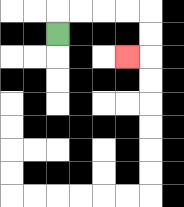{'start': '[2, 1]', 'end': '[5, 2]', 'path_directions': 'U,R,R,R,R,D,D,L', 'path_coordinates': '[[2, 1], [2, 0], [3, 0], [4, 0], [5, 0], [6, 0], [6, 1], [6, 2], [5, 2]]'}